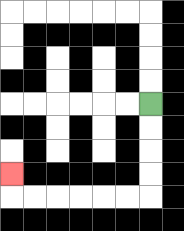{'start': '[6, 4]', 'end': '[0, 7]', 'path_directions': 'D,D,D,D,L,L,L,L,L,L,U', 'path_coordinates': '[[6, 4], [6, 5], [6, 6], [6, 7], [6, 8], [5, 8], [4, 8], [3, 8], [2, 8], [1, 8], [0, 8], [0, 7]]'}